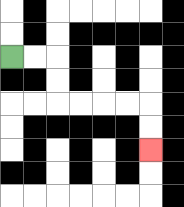{'start': '[0, 2]', 'end': '[6, 6]', 'path_directions': 'R,R,D,D,R,R,R,R,D,D', 'path_coordinates': '[[0, 2], [1, 2], [2, 2], [2, 3], [2, 4], [3, 4], [4, 4], [5, 4], [6, 4], [6, 5], [6, 6]]'}